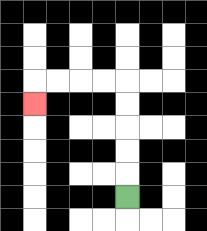{'start': '[5, 8]', 'end': '[1, 4]', 'path_directions': 'U,U,U,U,U,L,L,L,L,D', 'path_coordinates': '[[5, 8], [5, 7], [5, 6], [5, 5], [5, 4], [5, 3], [4, 3], [3, 3], [2, 3], [1, 3], [1, 4]]'}